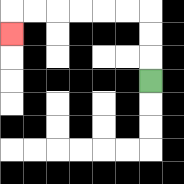{'start': '[6, 3]', 'end': '[0, 1]', 'path_directions': 'U,U,U,L,L,L,L,L,L,D', 'path_coordinates': '[[6, 3], [6, 2], [6, 1], [6, 0], [5, 0], [4, 0], [3, 0], [2, 0], [1, 0], [0, 0], [0, 1]]'}